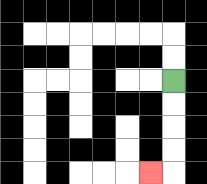{'start': '[7, 3]', 'end': '[6, 7]', 'path_directions': 'D,D,D,D,L', 'path_coordinates': '[[7, 3], [7, 4], [7, 5], [7, 6], [7, 7], [6, 7]]'}